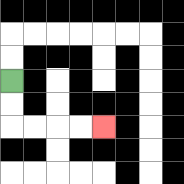{'start': '[0, 3]', 'end': '[4, 5]', 'path_directions': 'D,D,R,R,R,R', 'path_coordinates': '[[0, 3], [0, 4], [0, 5], [1, 5], [2, 5], [3, 5], [4, 5]]'}